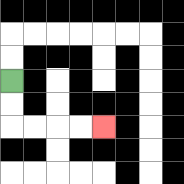{'start': '[0, 3]', 'end': '[4, 5]', 'path_directions': 'D,D,R,R,R,R', 'path_coordinates': '[[0, 3], [0, 4], [0, 5], [1, 5], [2, 5], [3, 5], [4, 5]]'}